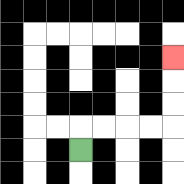{'start': '[3, 6]', 'end': '[7, 2]', 'path_directions': 'U,R,R,R,R,U,U,U', 'path_coordinates': '[[3, 6], [3, 5], [4, 5], [5, 5], [6, 5], [7, 5], [7, 4], [7, 3], [7, 2]]'}